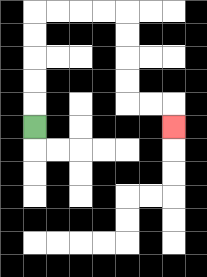{'start': '[1, 5]', 'end': '[7, 5]', 'path_directions': 'U,U,U,U,U,R,R,R,R,D,D,D,D,R,R,D', 'path_coordinates': '[[1, 5], [1, 4], [1, 3], [1, 2], [1, 1], [1, 0], [2, 0], [3, 0], [4, 0], [5, 0], [5, 1], [5, 2], [5, 3], [5, 4], [6, 4], [7, 4], [7, 5]]'}